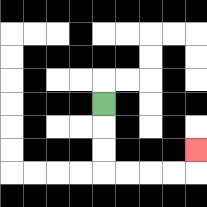{'start': '[4, 4]', 'end': '[8, 6]', 'path_directions': 'D,D,D,R,R,R,R,U', 'path_coordinates': '[[4, 4], [4, 5], [4, 6], [4, 7], [5, 7], [6, 7], [7, 7], [8, 7], [8, 6]]'}